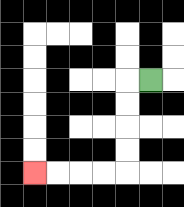{'start': '[6, 3]', 'end': '[1, 7]', 'path_directions': 'L,D,D,D,D,L,L,L,L', 'path_coordinates': '[[6, 3], [5, 3], [5, 4], [5, 5], [5, 6], [5, 7], [4, 7], [3, 7], [2, 7], [1, 7]]'}